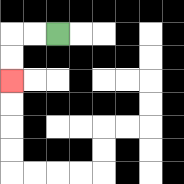{'start': '[2, 1]', 'end': '[0, 3]', 'path_directions': 'L,L,D,D', 'path_coordinates': '[[2, 1], [1, 1], [0, 1], [0, 2], [0, 3]]'}